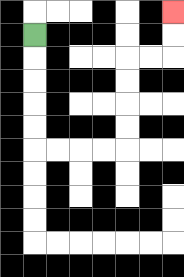{'start': '[1, 1]', 'end': '[7, 0]', 'path_directions': 'D,D,D,D,D,R,R,R,R,U,U,U,U,R,R,U,U', 'path_coordinates': '[[1, 1], [1, 2], [1, 3], [1, 4], [1, 5], [1, 6], [2, 6], [3, 6], [4, 6], [5, 6], [5, 5], [5, 4], [5, 3], [5, 2], [6, 2], [7, 2], [7, 1], [7, 0]]'}